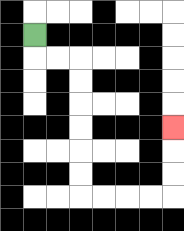{'start': '[1, 1]', 'end': '[7, 5]', 'path_directions': 'D,R,R,D,D,D,D,D,D,R,R,R,R,U,U,U', 'path_coordinates': '[[1, 1], [1, 2], [2, 2], [3, 2], [3, 3], [3, 4], [3, 5], [3, 6], [3, 7], [3, 8], [4, 8], [5, 8], [6, 8], [7, 8], [7, 7], [7, 6], [7, 5]]'}